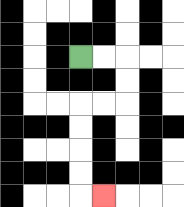{'start': '[3, 2]', 'end': '[4, 8]', 'path_directions': 'R,R,D,D,L,L,D,D,D,D,R', 'path_coordinates': '[[3, 2], [4, 2], [5, 2], [5, 3], [5, 4], [4, 4], [3, 4], [3, 5], [3, 6], [3, 7], [3, 8], [4, 8]]'}